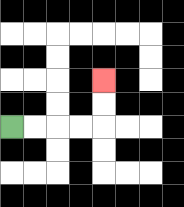{'start': '[0, 5]', 'end': '[4, 3]', 'path_directions': 'R,R,R,R,U,U', 'path_coordinates': '[[0, 5], [1, 5], [2, 5], [3, 5], [4, 5], [4, 4], [4, 3]]'}